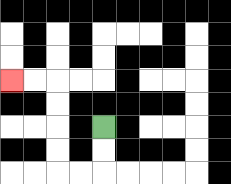{'start': '[4, 5]', 'end': '[0, 3]', 'path_directions': 'D,D,L,L,U,U,U,U,L,L', 'path_coordinates': '[[4, 5], [4, 6], [4, 7], [3, 7], [2, 7], [2, 6], [2, 5], [2, 4], [2, 3], [1, 3], [0, 3]]'}